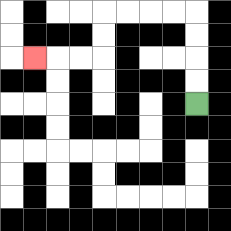{'start': '[8, 4]', 'end': '[1, 2]', 'path_directions': 'U,U,U,U,L,L,L,L,D,D,L,L,L', 'path_coordinates': '[[8, 4], [8, 3], [8, 2], [8, 1], [8, 0], [7, 0], [6, 0], [5, 0], [4, 0], [4, 1], [4, 2], [3, 2], [2, 2], [1, 2]]'}